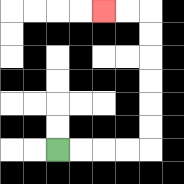{'start': '[2, 6]', 'end': '[4, 0]', 'path_directions': 'R,R,R,R,U,U,U,U,U,U,L,L', 'path_coordinates': '[[2, 6], [3, 6], [4, 6], [5, 6], [6, 6], [6, 5], [6, 4], [6, 3], [6, 2], [6, 1], [6, 0], [5, 0], [4, 0]]'}